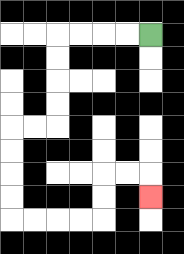{'start': '[6, 1]', 'end': '[6, 8]', 'path_directions': 'L,L,L,L,D,D,D,D,L,L,D,D,D,D,R,R,R,R,U,U,R,R,D', 'path_coordinates': '[[6, 1], [5, 1], [4, 1], [3, 1], [2, 1], [2, 2], [2, 3], [2, 4], [2, 5], [1, 5], [0, 5], [0, 6], [0, 7], [0, 8], [0, 9], [1, 9], [2, 9], [3, 9], [4, 9], [4, 8], [4, 7], [5, 7], [6, 7], [6, 8]]'}